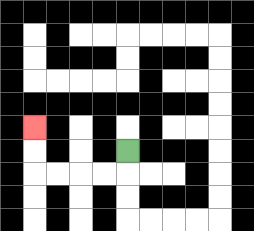{'start': '[5, 6]', 'end': '[1, 5]', 'path_directions': 'D,L,L,L,L,U,U', 'path_coordinates': '[[5, 6], [5, 7], [4, 7], [3, 7], [2, 7], [1, 7], [1, 6], [1, 5]]'}